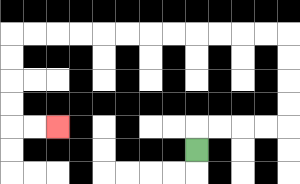{'start': '[8, 6]', 'end': '[2, 5]', 'path_directions': 'U,R,R,R,R,U,U,U,U,L,L,L,L,L,L,L,L,L,L,L,L,D,D,D,D,R,R', 'path_coordinates': '[[8, 6], [8, 5], [9, 5], [10, 5], [11, 5], [12, 5], [12, 4], [12, 3], [12, 2], [12, 1], [11, 1], [10, 1], [9, 1], [8, 1], [7, 1], [6, 1], [5, 1], [4, 1], [3, 1], [2, 1], [1, 1], [0, 1], [0, 2], [0, 3], [0, 4], [0, 5], [1, 5], [2, 5]]'}